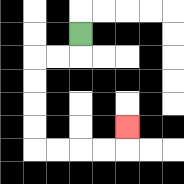{'start': '[3, 1]', 'end': '[5, 5]', 'path_directions': 'D,L,L,D,D,D,D,R,R,R,R,U', 'path_coordinates': '[[3, 1], [3, 2], [2, 2], [1, 2], [1, 3], [1, 4], [1, 5], [1, 6], [2, 6], [3, 6], [4, 6], [5, 6], [5, 5]]'}